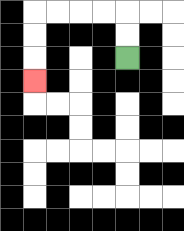{'start': '[5, 2]', 'end': '[1, 3]', 'path_directions': 'U,U,L,L,L,L,D,D,D', 'path_coordinates': '[[5, 2], [5, 1], [5, 0], [4, 0], [3, 0], [2, 0], [1, 0], [1, 1], [1, 2], [1, 3]]'}